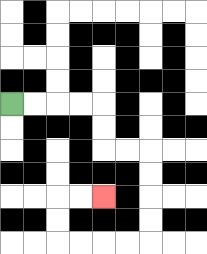{'start': '[0, 4]', 'end': '[4, 8]', 'path_directions': 'R,R,R,R,D,D,R,R,D,D,D,D,L,L,L,L,U,U,R,R', 'path_coordinates': '[[0, 4], [1, 4], [2, 4], [3, 4], [4, 4], [4, 5], [4, 6], [5, 6], [6, 6], [6, 7], [6, 8], [6, 9], [6, 10], [5, 10], [4, 10], [3, 10], [2, 10], [2, 9], [2, 8], [3, 8], [4, 8]]'}